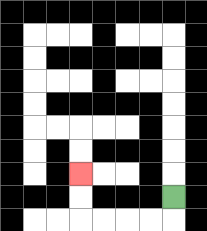{'start': '[7, 8]', 'end': '[3, 7]', 'path_directions': 'D,L,L,L,L,U,U', 'path_coordinates': '[[7, 8], [7, 9], [6, 9], [5, 9], [4, 9], [3, 9], [3, 8], [3, 7]]'}